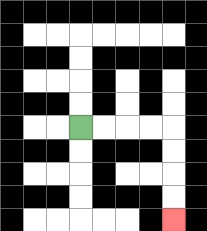{'start': '[3, 5]', 'end': '[7, 9]', 'path_directions': 'R,R,R,R,D,D,D,D', 'path_coordinates': '[[3, 5], [4, 5], [5, 5], [6, 5], [7, 5], [7, 6], [7, 7], [7, 8], [7, 9]]'}